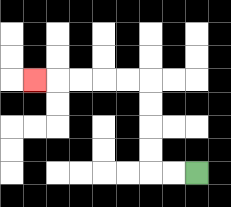{'start': '[8, 7]', 'end': '[1, 3]', 'path_directions': 'L,L,U,U,U,U,L,L,L,L,L', 'path_coordinates': '[[8, 7], [7, 7], [6, 7], [6, 6], [6, 5], [6, 4], [6, 3], [5, 3], [4, 3], [3, 3], [2, 3], [1, 3]]'}